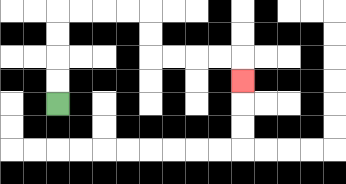{'start': '[2, 4]', 'end': '[10, 3]', 'path_directions': 'U,U,U,U,R,R,R,R,D,D,R,R,R,R,D', 'path_coordinates': '[[2, 4], [2, 3], [2, 2], [2, 1], [2, 0], [3, 0], [4, 0], [5, 0], [6, 0], [6, 1], [6, 2], [7, 2], [8, 2], [9, 2], [10, 2], [10, 3]]'}